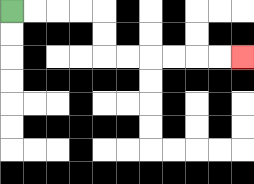{'start': '[0, 0]', 'end': '[10, 2]', 'path_directions': 'R,R,R,R,D,D,R,R,R,R,R,R', 'path_coordinates': '[[0, 0], [1, 0], [2, 0], [3, 0], [4, 0], [4, 1], [4, 2], [5, 2], [6, 2], [7, 2], [8, 2], [9, 2], [10, 2]]'}